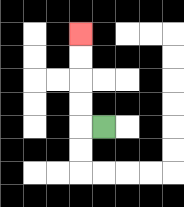{'start': '[4, 5]', 'end': '[3, 1]', 'path_directions': 'L,U,U,U,U', 'path_coordinates': '[[4, 5], [3, 5], [3, 4], [3, 3], [3, 2], [3, 1]]'}